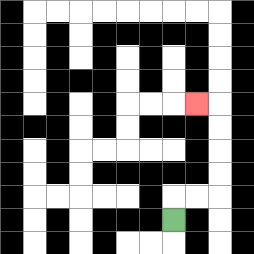{'start': '[7, 9]', 'end': '[8, 4]', 'path_directions': 'U,R,R,U,U,U,U,L', 'path_coordinates': '[[7, 9], [7, 8], [8, 8], [9, 8], [9, 7], [9, 6], [9, 5], [9, 4], [8, 4]]'}